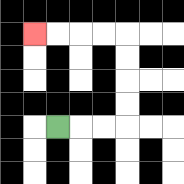{'start': '[2, 5]', 'end': '[1, 1]', 'path_directions': 'R,R,R,U,U,U,U,L,L,L,L', 'path_coordinates': '[[2, 5], [3, 5], [4, 5], [5, 5], [5, 4], [5, 3], [5, 2], [5, 1], [4, 1], [3, 1], [2, 1], [1, 1]]'}